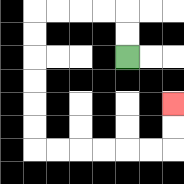{'start': '[5, 2]', 'end': '[7, 4]', 'path_directions': 'U,U,L,L,L,L,D,D,D,D,D,D,R,R,R,R,R,R,U,U', 'path_coordinates': '[[5, 2], [5, 1], [5, 0], [4, 0], [3, 0], [2, 0], [1, 0], [1, 1], [1, 2], [1, 3], [1, 4], [1, 5], [1, 6], [2, 6], [3, 6], [4, 6], [5, 6], [6, 6], [7, 6], [7, 5], [7, 4]]'}